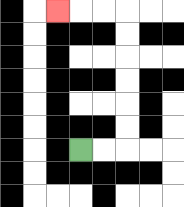{'start': '[3, 6]', 'end': '[2, 0]', 'path_directions': 'R,R,U,U,U,U,U,U,L,L,L', 'path_coordinates': '[[3, 6], [4, 6], [5, 6], [5, 5], [5, 4], [5, 3], [5, 2], [5, 1], [5, 0], [4, 0], [3, 0], [2, 0]]'}